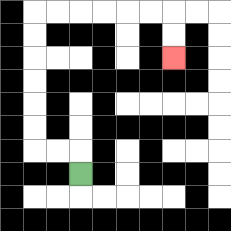{'start': '[3, 7]', 'end': '[7, 2]', 'path_directions': 'U,L,L,U,U,U,U,U,U,R,R,R,R,R,R,D,D', 'path_coordinates': '[[3, 7], [3, 6], [2, 6], [1, 6], [1, 5], [1, 4], [1, 3], [1, 2], [1, 1], [1, 0], [2, 0], [3, 0], [4, 0], [5, 0], [6, 0], [7, 0], [7, 1], [7, 2]]'}